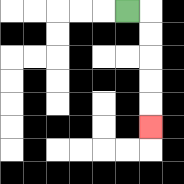{'start': '[5, 0]', 'end': '[6, 5]', 'path_directions': 'R,D,D,D,D,D', 'path_coordinates': '[[5, 0], [6, 0], [6, 1], [6, 2], [6, 3], [6, 4], [6, 5]]'}